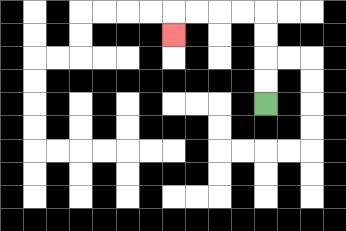{'start': '[11, 4]', 'end': '[7, 1]', 'path_directions': 'U,U,U,U,L,L,L,L,D', 'path_coordinates': '[[11, 4], [11, 3], [11, 2], [11, 1], [11, 0], [10, 0], [9, 0], [8, 0], [7, 0], [7, 1]]'}